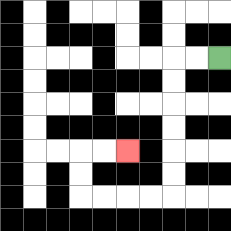{'start': '[9, 2]', 'end': '[5, 6]', 'path_directions': 'L,L,D,D,D,D,D,D,L,L,L,L,U,U,R,R', 'path_coordinates': '[[9, 2], [8, 2], [7, 2], [7, 3], [7, 4], [7, 5], [7, 6], [7, 7], [7, 8], [6, 8], [5, 8], [4, 8], [3, 8], [3, 7], [3, 6], [4, 6], [5, 6]]'}